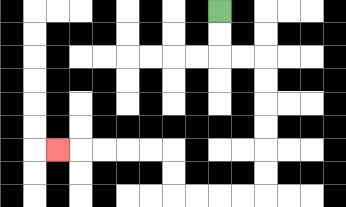{'start': '[9, 0]', 'end': '[2, 6]', 'path_directions': 'D,D,R,R,D,D,D,D,D,D,L,L,L,L,U,U,L,L,L,L,L', 'path_coordinates': '[[9, 0], [9, 1], [9, 2], [10, 2], [11, 2], [11, 3], [11, 4], [11, 5], [11, 6], [11, 7], [11, 8], [10, 8], [9, 8], [8, 8], [7, 8], [7, 7], [7, 6], [6, 6], [5, 6], [4, 6], [3, 6], [2, 6]]'}